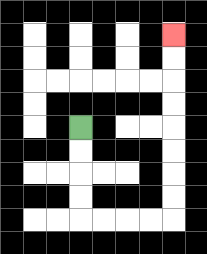{'start': '[3, 5]', 'end': '[7, 1]', 'path_directions': 'D,D,D,D,R,R,R,R,U,U,U,U,U,U,U,U', 'path_coordinates': '[[3, 5], [3, 6], [3, 7], [3, 8], [3, 9], [4, 9], [5, 9], [6, 9], [7, 9], [7, 8], [7, 7], [7, 6], [7, 5], [7, 4], [7, 3], [7, 2], [7, 1]]'}